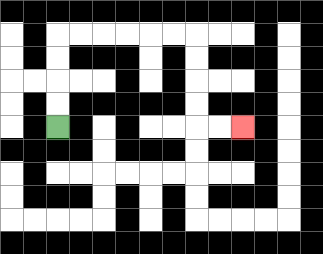{'start': '[2, 5]', 'end': '[10, 5]', 'path_directions': 'U,U,U,U,R,R,R,R,R,R,D,D,D,D,R,R', 'path_coordinates': '[[2, 5], [2, 4], [2, 3], [2, 2], [2, 1], [3, 1], [4, 1], [5, 1], [6, 1], [7, 1], [8, 1], [8, 2], [8, 3], [8, 4], [8, 5], [9, 5], [10, 5]]'}